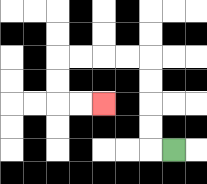{'start': '[7, 6]', 'end': '[4, 4]', 'path_directions': 'L,U,U,U,U,L,L,L,L,D,D,R,R', 'path_coordinates': '[[7, 6], [6, 6], [6, 5], [6, 4], [6, 3], [6, 2], [5, 2], [4, 2], [3, 2], [2, 2], [2, 3], [2, 4], [3, 4], [4, 4]]'}